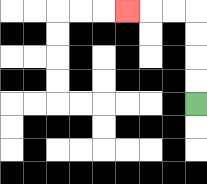{'start': '[8, 4]', 'end': '[5, 0]', 'path_directions': 'U,U,U,U,L,L,L', 'path_coordinates': '[[8, 4], [8, 3], [8, 2], [8, 1], [8, 0], [7, 0], [6, 0], [5, 0]]'}